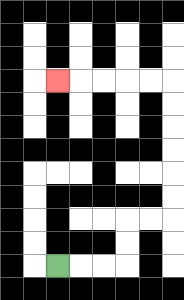{'start': '[2, 11]', 'end': '[2, 3]', 'path_directions': 'R,R,R,U,U,R,R,U,U,U,U,U,U,L,L,L,L,L', 'path_coordinates': '[[2, 11], [3, 11], [4, 11], [5, 11], [5, 10], [5, 9], [6, 9], [7, 9], [7, 8], [7, 7], [7, 6], [7, 5], [7, 4], [7, 3], [6, 3], [5, 3], [4, 3], [3, 3], [2, 3]]'}